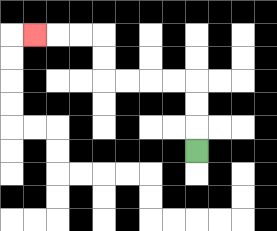{'start': '[8, 6]', 'end': '[1, 1]', 'path_directions': 'U,U,U,L,L,L,L,U,U,L,L,L', 'path_coordinates': '[[8, 6], [8, 5], [8, 4], [8, 3], [7, 3], [6, 3], [5, 3], [4, 3], [4, 2], [4, 1], [3, 1], [2, 1], [1, 1]]'}